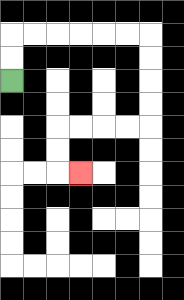{'start': '[0, 3]', 'end': '[3, 7]', 'path_directions': 'U,U,R,R,R,R,R,R,D,D,D,D,L,L,L,L,D,D,R', 'path_coordinates': '[[0, 3], [0, 2], [0, 1], [1, 1], [2, 1], [3, 1], [4, 1], [5, 1], [6, 1], [6, 2], [6, 3], [6, 4], [6, 5], [5, 5], [4, 5], [3, 5], [2, 5], [2, 6], [2, 7], [3, 7]]'}